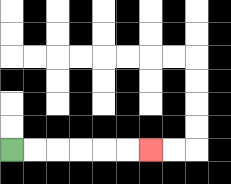{'start': '[0, 6]', 'end': '[6, 6]', 'path_directions': 'R,R,R,R,R,R', 'path_coordinates': '[[0, 6], [1, 6], [2, 6], [3, 6], [4, 6], [5, 6], [6, 6]]'}